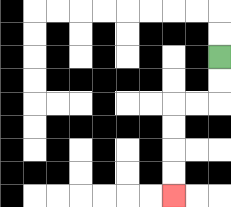{'start': '[9, 2]', 'end': '[7, 8]', 'path_directions': 'D,D,L,L,D,D,D,D', 'path_coordinates': '[[9, 2], [9, 3], [9, 4], [8, 4], [7, 4], [7, 5], [7, 6], [7, 7], [7, 8]]'}